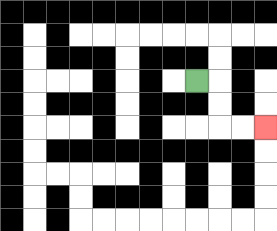{'start': '[8, 3]', 'end': '[11, 5]', 'path_directions': 'R,D,D,R,R', 'path_coordinates': '[[8, 3], [9, 3], [9, 4], [9, 5], [10, 5], [11, 5]]'}